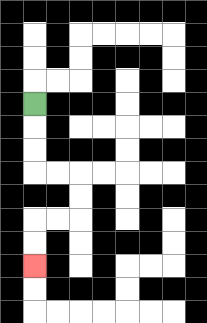{'start': '[1, 4]', 'end': '[1, 11]', 'path_directions': 'D,D,D,R,R,D,D,L,L,D,D', 'path_coordinates': '[[1, 4], [1, 5], [1, 6], [1, 7], [2, 7], [3, 7], [3, 8], [3, 9], [2, 9], [1, 9], [1, 10], [1, 11]]'}